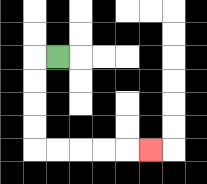{'start': '[2, 2]', 'end': '[6, 6]', 'path_directions': 'L,D,D,D,D,R,R,R,R,R', 'path_coordinates': '[[2, 2], [1, 2], [1, 3], [1, 4], [1, 5], [1, 6], [2, 6], [3, 6], [4, 6], [5, 6], [6, 6]]'}